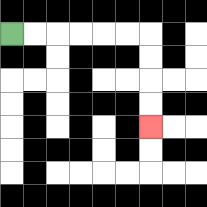{'start': '[0, 1]', 'end': '[6, 5]', 'path_directions': 'R,R,R,R,R,R,D,D,D,D', 'path_coordinates': '[[0, 1], [1, 1], [2, 1], [3, 1], [4, 1], [5, 1], [6, 1], [6, 2], [6, 3], [6, 4], [6, 5]]'}